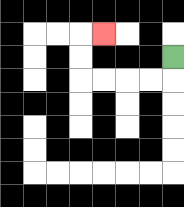{'start': '[7, 2]', 'end': '[4, 1]', 'path_directions': 'D,L,L,L,L,U,U,R', 'path_coordinates': '[[7, 2], [7, 3], [6, 3], [5, 3], [4, 3], [3, 3], [3, 2], [3, 1], [4, 1]]'}